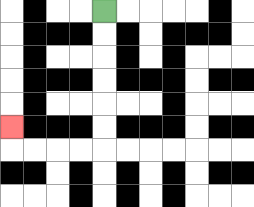{'start': '[4, 0]', 'end': '[0, 5]', 'path_directions': 'D,D,D,D,D,D,L,L,L,L,U', 'path_coordinates': '[[4, 0], [4, 1], [4, 2], [4, 3], [4, 4], [4, 5], [4, 6], [3, 6], [2, 6], [1, 6], [0, 6], [0, 5]]'}